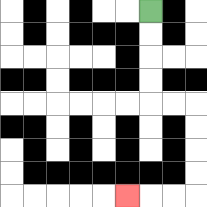{'start': '[6, 0]', 'end': '[5, 8]', 'path_directions': 'D,D,D,D,R,R,D,D,D,D,L,L,L', 'path_coordinates': '[[6, 0], [6, 1], [6, 2], [6, 3], [6, 4], [7, 4], [8, 4], [8, 5], [8, 6], [8, 7], [8, 8], [7, 8], [6, 8], [5, 8]]'}